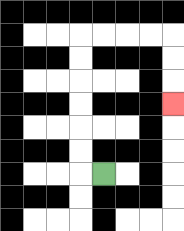{'start': '[4, 7]', 'end': '[7, 4]', 'path_directions': 'L,U,U,U,U,U,U,R,R,R,R,D,D,D', 'path_coordinates': '[[4, 7], [3, 7], [3, 6], [3, 5], [3, 4], [3, 3], [3, 2], [3, 1], [4, 1], [5, 1], [6, 1], [7, 1], [7, 2], [7, 3], [7, 4]]'}